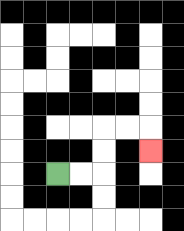{'start': '[2, 7]', 'end': '[6, 6]', 'path_directions': 'R,R,U,U,R,R,D', 'path_coordinates': '[[2, 7], [3, 7], [4, 7], [4, 6], [4, 5], [5, 5], [6, 5], [6, 6]]'}